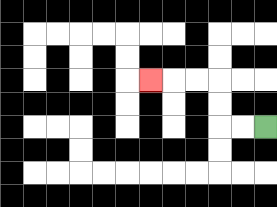{'start': '[11, 5]', 'end': '[6, 3]', 'path_directions': 'L,L,U,U,L,L,L', 'path_coordinates': '[[11, 5], [10, 5], [9, 5], [9, 4], [9, 3], [8, 3], [7, 3], [6, 3]]'}